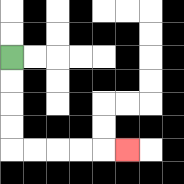{'start': '[0, 2]', 'end': '[5, 6]', 'path_directions': 'D,D,D,D,R,R,R,R,R', 'path_coordinates': '[[0, 2], [0, 3], [0, 4], [0, 5], [0, 6], [1, 6], [2, 6], [3, 6], [4, 6], [5, 6]]'}